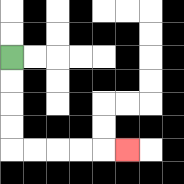{'start': '[0, 2]', 'end': '[5, 6]', 'path_directions': 'D,D,D,D,R,R,R,R,R', 'path_coordinates': '[[0, 2], [0, 3], [0, 4], [0, 5], [0, 6], [1, 6], [2, 6], [3, 6], [4, 6], [5, 6]]'}